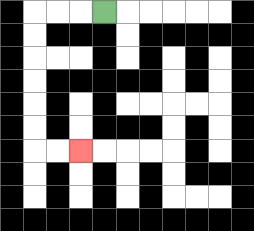{'start': '[4, 0]', 'end': '[3, 6]', 'path_directions': 'L,L,L,D,D,D,D,D,D,R,R', 'path_coordinates': '[[4, 0], [3, 0], [2, 0], [1, 0], [1, 1], [1, 2], [1, 3], [1, 4], [1, 5], [1, 6], [2, 6], [3, 6]]'}